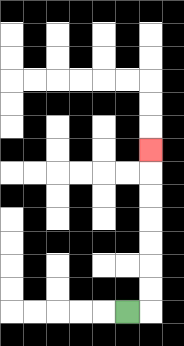{'start': '[5, 13]', 'end': '[6, 6]', 'path_directions': 'R,U,U,U,U,U,U,U', 'path_coordinates': '[[5, 13], [6, 13], [6, 12], [6, 11], [6, 10], [6, 9], [6, 8], [6, 7], [6, 6]]'}